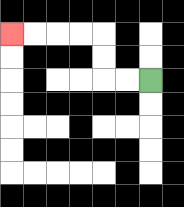{'start': '[6, 3]', 'end': '[0, 1]', 'path_directions': 'L,L,U,U,L,L,L,L', 'path_coordinates': '[[6, 3], [5, 3], [4, 3], [4, 2], [4, 1], [3, 1], [2, 1], [1, 1], [0, 1]]'}